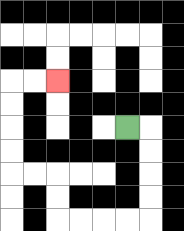{'start': '[5, 5]', 'end': '[2, 3]', 'path_directions': 'R,D,D,D,D,L,L,L,L,U,U,L,L,U,U,U,U,R,R', 'path_coordinates': '[[5, 5], [6, 5], [6, 6], [6, 7], [6, 8], [6, 9], [5, 9], [4, 9], [3, 9], [2, 9], [2, 8], [2, 7], [1, 7], [0, 7], [0, 6], [0, 5], [0, 4], [0, 3], [1, 3], [2, 3]]'}